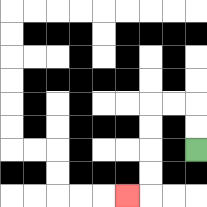{'start': '[8, 6]', 'end': '[5, 8]', 'path_directions': 'U,U,L,L,D,D,D,D,L', 'path_coordinates': '[[8, 6], [8, 5], [8, 4], [7, 4], [6, 4], [6, 5], [6, 6], [6, 7], [6, 8], [5, 8]]'}